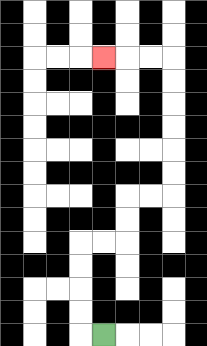{'start': '[4, 14]', 'end': '[4, 2]', 'path_directions': 'L,U,U,U,U,R,R,U,U,R,R,U,U,U,U,U,U,L,L,L', 'path_coordinates': '[[4, 14], [3, 14], [3, 13], [3, 12], [3, 11], [3, 10], [4, 10], [5, 10], [5, 9], [5, 8], [6, 8], [7, 8], [7, 7], [7, 6], [7, 5], [7, 4], [7, 3], [7, 2], [6, 2], [5, 2], [4, 2]]'}